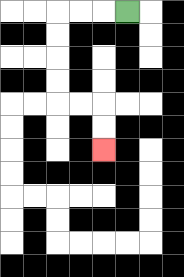{'start': '[5, 0]', 'end': '[4, 6]', 'path_directions': 'L,L,L,D,D,D,D,R,R,D,D', 'path_coordinates': '[[5, 0], [4, 0], [3, 0], [2, 0], [2, 1], [2, 2], [2, 3], [2, 4], [3, 4], [4, 4], [4, 5], [4, 6]]'}